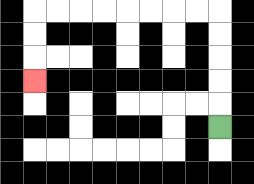{'start': '[9, 5]', 'end': '[1, 3]', 'path_directions': 'U,U,U,U,U,L,L,L,L,L,L,L,L,D,D,D', 'path_coordinates': '[[9, 5], [9, 4], [9, 3], [9, 2], [9, 1], [9, 0], [8, 0], [7, 0], [6, 0], [5, 0], [4, 0], [3, 0], [2, 0], [1, 0], [1, 1], [1, 2], [1, 3]]'}